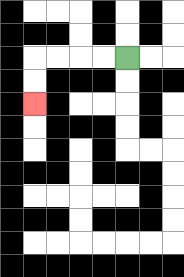{'start': '[5, 2]', 'end': '[1, 4]', 'path_directions': 'L,L,L,L,D,D', 'path_coordinates': '[[5, 2], [4, 2], [3, 2], [2, 2], [1, 2], [1, 3], [1, 4]]'}